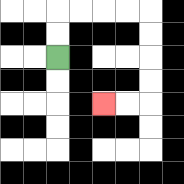{'start': '[2, 2]', 'end': '[4, 4]', 'path_directions': 'U,U,R,R,R,R,D,D,D,D,L,L', 'path_coordinates': '[[2, 2], [2, 1], [2, 0], [3, 0], [4, 0], [5, 0], [6, 0], [6, 1], [6, 2], [6, 3], [6, 4], [5, 4], [4, 4]]'}